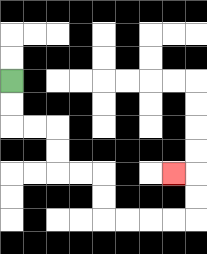{'start': '[0, 3]', 'end': '[7, 7]', 'path_directions': 'D,D,R,R,D,D,R,R,D,D,R,R,R,R,U,U,L', 'path_coordinates': '[[0, 3], [0, 4], [0, 5], [1, 5], [2, 5], [2, 6], [2, 7], [3, 7], [4, 7], [4, 8], [4, 9], [5, 9], [6, 9], [7, 9], [8, 9], [8, 8], [8, 7], [7, 7]]'}